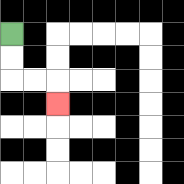{'start': '[0, 1]', 'end': '[2, 4]', 'path_directions': 'D,D,R,R,D', 'path_coordinates': '[[0, 1], [0, 2], [0, 3], [1, 3], [2, 3], [2, 4]]'}